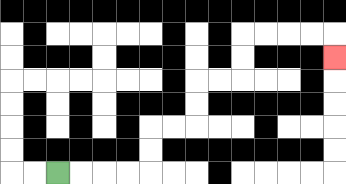{'start': '[2, 7]', 'end': '[14, 2]', 'path_directions': 'R,R,R,R,U,U,R,R,U,U,R,R,U,U,R,R,R,R,D', 'path_coordinates': '[[2, 7], [3, 7], [4, 7], [5, 7], [6, 7], [6, 6], [6, 5], [7, 5], [8, 5], [8, 4], [8, 3], [9, 3], [10, 3], [10, 2], [10, 1], [11, 1], [12, 1], [13, 1], [14, 1], [14, 2]]'}